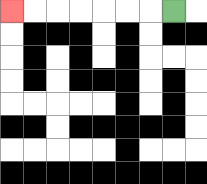{'start': '[7, 0]', 'end': '[0, 0]', 'path_directions': 'L,L,L,L,L,L,L', 'path_coordinates': '[[7, 0], [6, 0], [5, 0], [4, 0], [3, 0], [2, 0], [1, 0], [0, 0]]'}